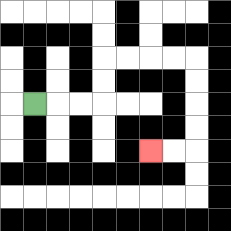{'start': '[1, 4]', 'end': '[6, 6]', 'path_directions': 'R,R,R,U,U,R,R,R,R,D,D,D,D,L,L', 'path_coordinates': '[[1, 4], [2, 4], [3, 4], [4, 4], [4, 3], [4, 2], [5, 2], [6, 2], [7, 2], [8, 2], [8, 3], [8, 4], [8, 5], [8, 6], [7, 6], [6, 6]]'}